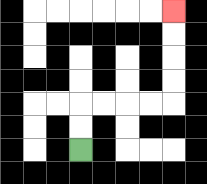{'start': '[3, 6]', 'end': '[7, 0]', 'path_directions': 'U,U,R,R,R,R,U,U,U,U', 'path_coordinates': '[[3, 6], [3, 5], [3, 4], [4, 4], [5, 4], [6, 4], [7, 4], [7, 3], [7, 2], [7, 1], [7, 0]]'}